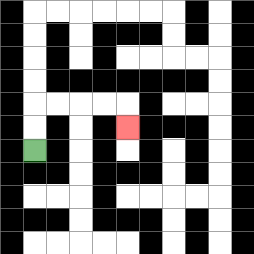{'start': '[1, 6]', 'end': '[5, 5]', 'path_directions': 'U,U,R,R,R,R,D', 'path_coordinates': '[[1, 6], [1, 5], [1, 4], [2, 4], [3, 4], [4, 4], [5, 4], [5, 5]]'}